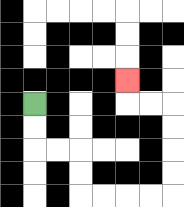{'start': '[1, 4]', 'end': '[5, 3]', 'path_directions': 'D,D,R,R,D,D,R,R,R,R,U,U,U,U,L,L,U', 'path_coordinates': '[[1, 4], [1, 5], [1, 6], [2, 6], [3, 6], [3, 7], [3, 8], [4, 8], [5, 8], [6, 8], [7, 8], [7, 7], [7, 6], [7, 5], [7, 4], [6, 4], [5, 4], [5, 3]]'}